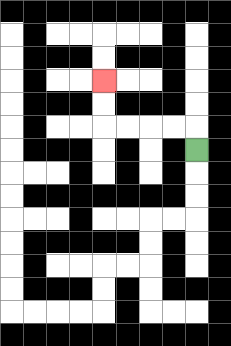{'start': '[8, 6]', 'end': '[4, 3]', 'path_directions': 'U,L,L,L,L,U,U', 'path_coordinates': '[[8, 6], [8, 5], [7, 5], [6, 5], [5, 5], [4, 5], [4, 4], [4, 3]]'}